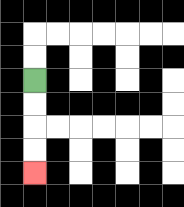{'start': '[1, 3]', 'end': '[1, 7]', 'path_directions': 'D,D,D,D', 'path_coordinates': '[[1, 3], [1, 4], [1, 5], [1, 6], [1, 7]]'}